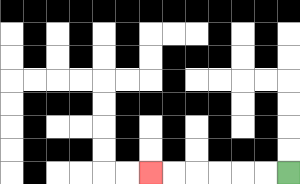{'start': '[12, 7]', 'end': '[6, 7]', 'path_directions': 'L,L,L,L,L,L', 'path_coordinates': '[[12, 7], [11, 7], [10, 7], [9, 7], [8, 7], [7, 7], [6, 7]]'}